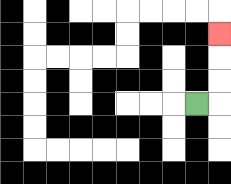{'start': '[8, 4]', 'end': '[9, 1]', 'path_directions': 'R,U,U,U', 'path_coordinates': '[[8, 4], [9, 4], [9, 3], [9, 2], [9, 1]]'}